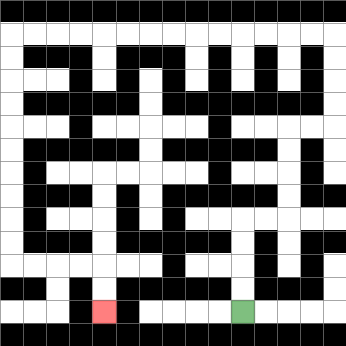{'start': '[10, 13]', 'end': '[4, 13]', 'path_directions': 'U,U,U,U,R,R,U,U,U,U,R,R,U,U,U,U,L,L,L,L,L,L,L,L,L,L,L,L,L,L,D,D,D,D,D,D,D,D,D,D,R,R,R,R,D,D', 'path_coordinates': '[[10, 13], [10, 12], [10, 11], [10, 10], [10, 9], [11, 9], [12, 9], [12, 8], [12, 7], [12, 6], [12, 5], [13, 5], [14, 5], [14, 4], [14, 3], [14, 2], [14, 1], [13, 1], [12, 1], [11, 1], [10, 1], [9, 1], [8, 1], [7, 1], [6, 1], [5, 1], [4, 1], [3, 1], [2, 1], [1, 1], [0, 1], [0, 2], [0, 3], [0, 4], [0, 5], [0, 6], [0, 7], [0, 8], [0, 9], [0, 10], [0, 11], [1, 11], [2, 11], [3, 11], [4, 11], [4, 12], [4, 13]]'}